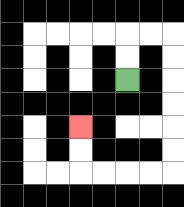{'start': '[5, 3]', 'end': '[3, 5]', 'path_directions': 'U,U,R,R,D,D,D,D,D,D,L,L,L,L,U,U', 'path_coordinates': '[[5, 3], [5, 2], [5, 1], [6, 1], [7, 1], [7, 2], [7, 3], [7, 4], [7, 5], [7, 6], [7, 7], [6, 7], [5, 7], [4, 7], [3, 7], [3, 6], [3, 5]]'}